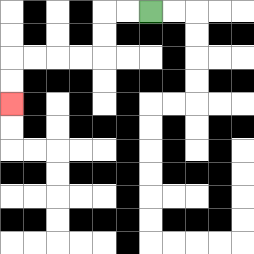{'start': '[6, 0]', 'end': '[0, 4]', 'path_directions': 'L,L,D,D,L,L,L,L,D,D', 'path_coordinates': '[[6, 0], [5, 0], [4, 0], [4, 1], [4, 2], [3, 2], [2, 2], [1, 2], [0, 2], [0, 3], [0, 4]]'}